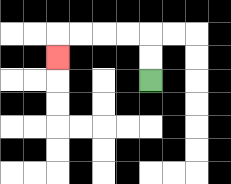{'start': '[6, 3]', 'end': '[2, 2]', 'path_directions': 'U,U,L,L,L,L,D', 'path_coordinates': '[[6, 3], [6, 2], [6, 1], [5, 1], [4, 1], [3, 1], [2, 1], [2, 2]]'}